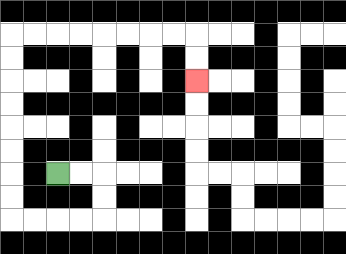{'start': '[2, 7]', 'end': '[8, 3]', 'path_directions': 'R,R,D,D,L,L,L,L,U,U,U,U,U,U,U,U,R,R,R,R,R,R,R,R,D,D', 'path_coordinates': '[[2, 7], [3, 7], [4, 7], [4, 8], [4, 9], [3, 9], [2, 9], [1, 9], [0, 9], [0, 8], [0, 7], [0, 6], [0, 5], [0, 4], [0, 3], [0, 2], [0, 1], [1, 1], [2, 1], [3, 1], [4, 1], [5, 1], [6, 1], [7, 1], [8, 1], [8, 2], [8, 3]]'}